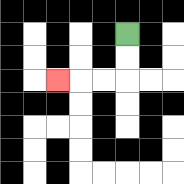{'start': '[5, 1]', 'end': '[2, 3]', 'path_directions': 'D,D,L,L,L', 'path_coordinates': '[[5, 1], [5, 2], [5, 3], [4, 3], [3, 3], [2, 3]]'}